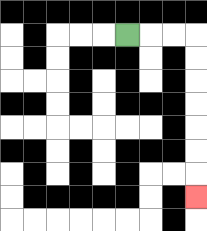{'start': '[5, 1]', 'end': '[8, 8]', 'path_directions': 'R,R,R,D,D,D,D,D,D,D', 'path_coordinates': '[[5, 1], [6, 1], [7, 1], [8, 1], [8, 2], [8, 3], [8, 4], [8, 5], [8, 6], [8, 7], [8, 8]]'}